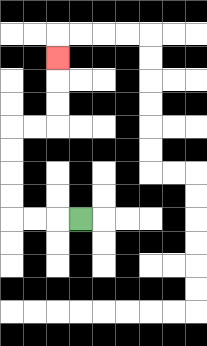{'start': '[3, 9]', 'end': '[2, 2]', 'path_directions': 'L,L,L,U,U,U,U,R,R,U,U,U', 'path_coordinates': '[[3, 9], [2, 9], [1, 9], [0, 9], [0, 8], [0, 7], [0, 6], [0, 5], [1, 5], [2, 5], [2, 4], [2, 3], [2, 2]]'}